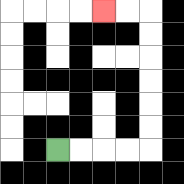{'start': '[2, 6]', 'end': '[4, 0]', 'path_directions': 'R,R,R,R,U,U,U,U,U,U,L,L', 'path_coordinates': '[[2, 6], [3, 6], [4, 6], [5, 6], [6, 6], [6, 5], [6, 4], [6, 3], [6, 2], [6, 1], [6, 0], [5, 0], [4, 0]]'}